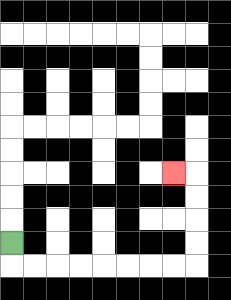{'start': '[0, 10]', 'end': '[7, 7]', 'path_directions': 'D,R,R,R,R,R,R,R,R,U,U,U,U,L', 'path_coordinates': '[[0, 10], [0, 11], [1, 11], [2, 11], [3, 11], [4, 11], [5, 11], [6, 11], [7, 11], [8, 11], [8, 10], [8, 9], [8, 8], [8, 7], [7, 7]]'}